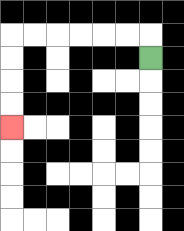{'start': '[6, 2]', 'end': '[0, 5]', 'path_directions': 'U,L,L,L,L,L,L,D,D,D,D', 'path_coordinates': '[[6, 2], [6, 1], [5, 1], [4, 1], [3, 1], [2, 1], [1, 1], [0, 1], [0, 2], [0, 3], [0, 4], [0, 5]]'}